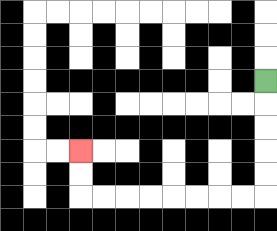{'start': '[11, 3]', 'end': '[3, 6]', 'path_directions': 'D,D,D,D,D,L,L,L,L,L,L,L,L,U,U', 'path_coordinates': '[[11, 3], [11, 4], [11, 5], [11, 6], [11, 7], [11, 8], [10, 8], [9, 8], [8, 8], [7, 8], [6, 8], [5, 8], [4, 8], [3, 8], [3, 7], [3, 6]]'}